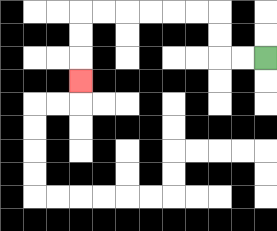{'start': '[11, 2]', 'end': '[3, 3]', 'path_directions': 'L,L,U,U,L,L,L,L,L,L,D,D,D', 'path_coordinates': '[[11, 2], [10, 2], [9, 2], [9, 1], [9, 0], [8, 0], [7, 0], [6, 0], [5, 0], [4, 0], [3, 0], [3, 1], [3, 2], [3, 3]]'}